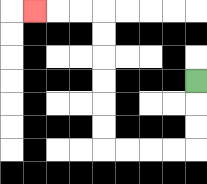{'start': '[8, 3]', 'end': '[1, 0]', 'path_directions': 'D,D,D,L,L,L,L,U,U,U,U,U,U,L,L,L', 'path_coordinates': '[[8, 3], [8, 4], [8, 5], [8, 6], [7, 6], [6, 6], [5, 6], [4, 6], [4, 5], [4, 4], [4, 3], [4, 2], [4, 1], [4, 0], [3, 0], [2, 0], [1, 0]]'}